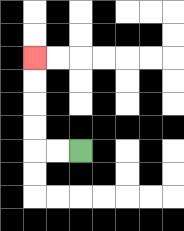{'start': '[3, 6]', 'end': '[1, 2]', 'path_directions': 'L,L,U,U,U,U', 'path_coordinates': '[[3, 6], [2, 6], [1, 6], [1, 5], [1, 4], [1, 3], [1, 2]]'}